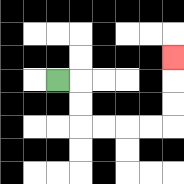{'start': '[2, 3]', 'end': '[7, 2]', 'path_directions': 'R,D,D,R,R,R,R,U,U,U', 'path_coordinates': '[[2, 3], [3, 3], [3, 4], [3, 5], [4, 5], [5, 5], [6, 5], [7, 5], [7, 4], [7, 3], [7, 2]]'}